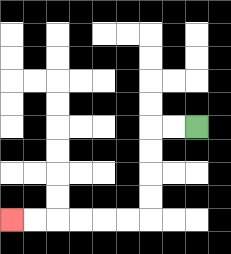{'start': '[8, 5]', 'end': '[0, 9]', 'path_directions': 'L,L,D,D,D,D,L,L,L,L,L,L', 'path_coordinates': '[[8, 5], [7, 5], [6, 5], [6, 6], [6, 7], [6, 8], [6, 9], [5, 9], [4, 9], [3, 9], [2, 9], [1, 9], [0, 9]]'}